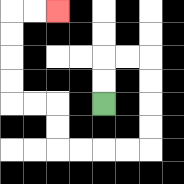{'start': '[4, 4]', 'end': '[2, 0]', 'path_directions': 'U,U,R,R,D,D,D,D,L,L,L,L,U,U,L,L,U,U,U,U,R,R', 'path_coordinates': '[[4, 4], [4, 3], [4, 2], [5, 2], [6, 2], [6, 3], [6, 4], [6, 5], [6, 6], [5, 6], [4, 6], [3, 6], [2, 6], [2, 5], [2, 4], [1, 4], [0, 4], [0, 3], [0, 2], [0, 1], [0, 0], [1, 0], [2, 0]]'}